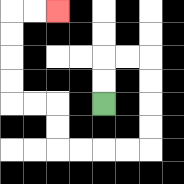{'start': '[4, 4]', 'end': '[2, 0]', 'path_directions': 'U,U,R,R,D,D,D,D,L,L,L,L,U,U,L,L,U,U,U,U,R,R', 'path_coordinates': '[[4, 4], [4, 3], [4, 2], [5, 2], [6, 2], [6, 3], [6, 4], [6, 5], [6, 6], [5, 6], [4, 6], [3, 6], [2, 6], [2, 5], [2, 4], [1, 4], [0, 4], [0, 3], [0, 2], [0, 1], [0, 0], [1, 0], [2, 0]]'}